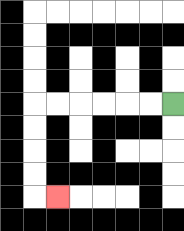{'start': '[7, 4]', 'end': '[2, 8]', 'path_directions': 'L,L,L,L,L,L,D,D,D,D,R', 'path_coordinates': '[[7, 4], [6, 4], [5, 4], [4, 4], [3, 4], [2, 4], [1, 4], [1, 5], [1, 6], [1, 7], [1, 8], [2, 8]]'}